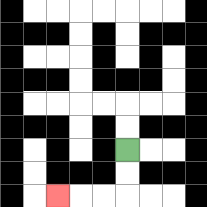{'start': '[5, 6]', 'end': '[2, 8]', 'path_directions': 'D,D,L,L,L', 'path_coordinates': '[[5, 6], [5, 7], [5, 8], [4, 8], [3, 8], [2, 8]]'}